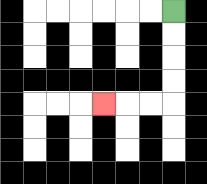{'start': '[7, 0]', 'end': '[4, 4]', 'path_directions': 'D,D,D,D,L,L,L', 'path_coordinates': '[[7, 0], [7, 1], [7, 2], [7, 3], [7, 4], [6, 4], [5, 4], [4, 4]]'}